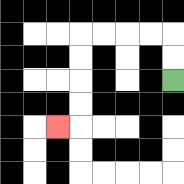{'start': '[7, 3]', 'end': '[2, 5]', 'path_directions': 'U,U,L,L,L,L,D,D,D,D,L', 'path_coordinates': '[[7, 3], [7, 2], [7, 1], [6, 1], [5, 1], [4, 1], [3, 1], [3, 2], [3, 3], [3, 4], [3, 5], [2, 5]]'}